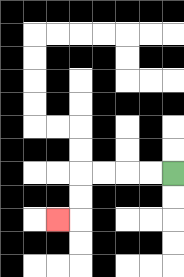{'start': '[7, 7]', 'end': '[2, 9]', 'path_directions': 'L,L,L,L,D,D,L', 'path_coordinates': '[[7, 7], [6, 7], [5, 7], [4, 7], [3, 7], [3, 8], [3, 9], [2, 9]]'}